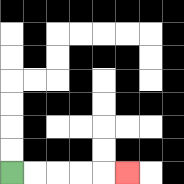{'start': '[0, 7]', 'end': '[5, 7]', 'path_directions': 'R,R,R,R,R', 'path_coordinates': '[[0, 7], [1, 7], [2, 7], [3, 7], [4, 7], [5, 7]]'}